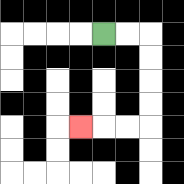{'start': '[4, 1]', 'end': '[3, 5]', 'path_directions': 'R,R,D,D,D,D,L,L,L', 'path_coordinates': '[[4, 1], [5, 1], [6, 1], [6, 2], [6, 3], [6, 4], [6, 5], [5, 5], [4, 5], [3, 5]]'}